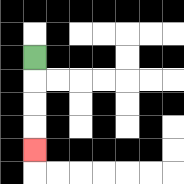{'start': '[1, 2]', 'end': '[1, 6]', 'path_directions': 'D,D,D,D', 'path_coordinates': '[[1, 2], [1, 3], [1, 4], [1, 5], [1, 6]]'}